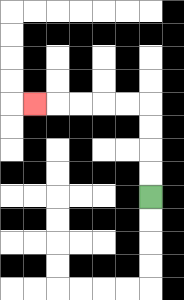{'start': '[6, 8]', 'end': '[1, 4]', 'path_directions': 'U,U,U,U,L,L,L,L,L', 'path_coordinates': '[[6, 8], [6, 7], [6, 6], [6, 5], [6, 4], [5, 4], [4, 4], [3, 4], [2, 4], [1, 4]]'}